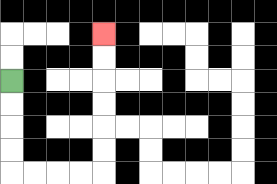{'start': '[0, 3]', 'end': '[4, 1]', 'path_directions': 'D,D,D,D,R,R,R,R,U,U,U,U,U,U', 'path_coordinates': '[[0, 3], [0, 4], [0, 5], [0, 6], [0, 7], [1, 7], [2, 7], [3, 7], [4, 7], [4, 6], [4, 5], [4, 4], [4, 3], [4, 2], [4, 1]]'}